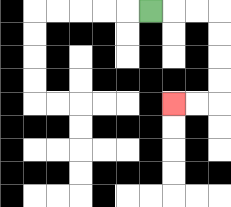{'start': '[6, 0]', 'end': '[7, 4]', 'path_directions': 'R,R,R,D,D,D,D,L,L', 'path_coordinates': '[[6, 0], [7, 0], [8, 0], [9, 0], [9, 1], [9, 2], [9, 3], [9, 4], [8, 4], [7, 4]]'}